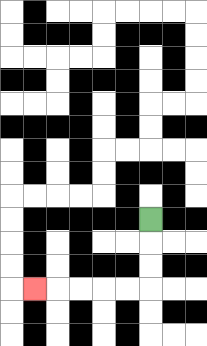{'start': '[6, 9]', 'end': '[1, 12]', 'path_directions': 'D,D,D,L,L,L,L,L', 'path_coordinates': '[[6, 9], [6, 10], [6, 11], [6, 12], [5, 12], [4, 12], [3, 12], [2, 12], [1, 12]]'}